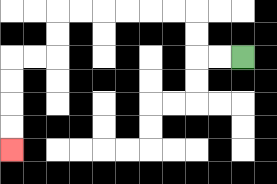{'start': '[10, 2]', 'end': '[0, 6]', 'path_directions': 'L,L,U,U,L,L,L,L,L,L,D,D,L,L,D,D,D,D', 'path_coordinates': '[[10, 2], [9, 2], [8, 2], [8, 1], [8, 0], [7, 0], [6, 0], [5, 0], [4, 0], [3, 0], [2, 0], [2, 1], [2, 2], [1, 2], [0, 2], [0, 3], [0, 4], [0, 5], [0, 6]]'}